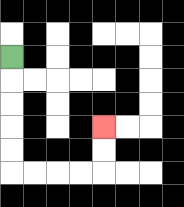{'start': '[0, 2]', 'end': '[4, 5]', 'path_directions': 'D,D,D,D,D,R,R,R,R,U,U', 'path_coordinates': '[[0, 2], [0, 3], [0, 4], [0, 5], [0, 6], [0, 7], [1, 7], [2, 7], [3, 7], [4, 7], [4, 6], [4, 5]]'}